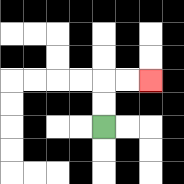{'start': '[4, 5]', 'end': '[6, 3]', 'path_directions': 'U,U,R,R', 'path_coordinates': '[[4, 5], [4, 4], [4, 3], [5, 3], [6, 3]]'}